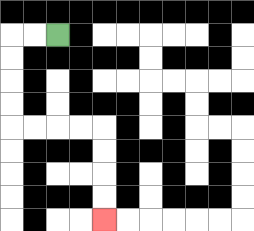{'start': '[2, 1]', 'end': '[4, 9]', 'path_directions': 'L,L,D,D,D,D,R,R,R,R,D,D,D,D', 'path_coordinates': '[[2, 1], [1, 1], [0, 1], [0, 2], [0, 3], [0, 4], [0, 5], [1, 5], [2, 5], [3, 5], [4, 5], [4, 6], [4, 7], [4, 8], [4, 9]]'}